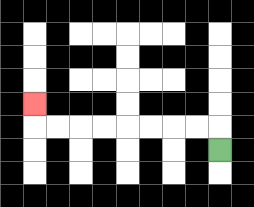{'start': '[9, 6]', 'end': '[1, 4]', 'path_directions': 'U,L,L,L,L,L,L,L,L,U', 'path_coordinates': '[[9, 6], [9, 5], [8, 5], [7, 5], [6, 5], [5, 5], [4, 5], [3, 5], [2, 5], [1, 5], [1, 4]]'}